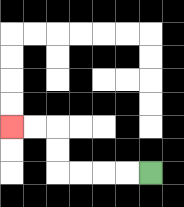{'start': '[6, 7]', 'end': '[0, 5]', 'path_directions': 'L,L,L,L,U,U,L,L', 'path_coordinates': '[[6, 7], [5, 7], [4, 7], [3, 7], [2, 7], [2, 6], [2, 5], [1, 5], [0, 5]]'}